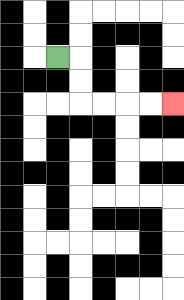{'start': '[2, 2]', 'end': '[7, 4]', 'path_directions': 'R,D,D,R,R,R,R', 'path_coordinates': '[[2, 2], [3, 2], [3, 3], [3, 4], [4, 4], [5, 4], [6, 4], [7, 4]]'}